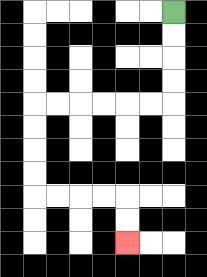{'start': '[7, 0]', 'end': '[5, 10]', 'path_directions': 'D,D,D,D,L,L,L,L,L,L,D,D,D,D,R,R,R,R,D,D', 'path_coordinates': '[[7, 0], [7, 1], [7, 2], [7, 3], [7, 4], [6, 4], [5, 4], [4, 4], [3, 4], [2, 4], [1, 4], [1, 5], [1, 6], [1, 7], [1, 8], [2, 8], [3, 8], [4, 8], [5, 8], [5, 9], [5, 10]]'}